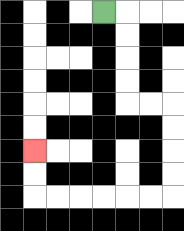{'start': '[4, 0]', 'end': '[1, 6]', 'path_directions': 'R,D,D,D,D,R,R,D,D,D,D,L,L,L,L,L,L,U,U', 'path_coordinates': '[[4, 0], [5, 0], [5, 1], [5, 2], [5, 3], [5, 4], [6, 4], [7, 4], [7, 5], [7, 6], [7, 7], [7, 8], [6, 8], [5, 8], [4, 8], [3, 8], [2, 8], [1, 8], [1, 7], [1, 6]]'}